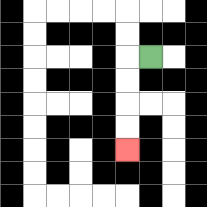{'start': '[6, 2]', 'end': '[5, 6]', 'path_directions': 'L,D,D,D,D', 'path_coordinates': '[[6, 2], [5, 2], [5, 3], [5, 4], [5, 5], [5, 6]]'}